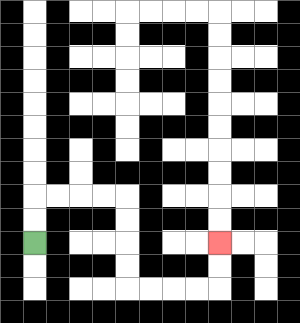{'start': '[1, 10]', 'end': '[9, 10]', 'path_directions': 'U,U,R,R,R,R,D,D,D,D,R,R,R,R,U,U', 'path_coordinates': '[[1, 10], [1, 9], [1, 8], [2, 8], [3, 8], [4, 8], [5, 8], [5, 9], [5, 10], [5, 11], [5, 12], [6, 12], [7, 12], [8, 12], [9, 12], [9, 11], [9, 10]]'}